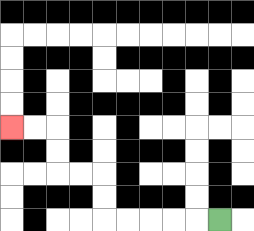{'start': '[9, 9]', 'end': '[0, 5]', 'path_directions': 'L,L,L,L,L,U,U,L,L,U,U,L,L', 'path_coordinates': '[[9, 9], [8, 9], [7, 9], [6, 9], [5, 9], [4, 9], [4, 8], [4, 7], [3, 7], [2, 7], [2, 6], [2, 5], [1, 5], [0, 5]]'}